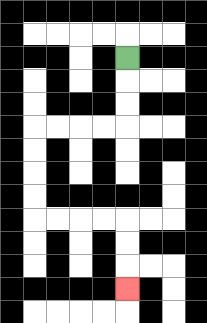{'start': '[5, 2]', 'end': '[5, 12]', 'path_directions': 'D,D,D,L,L,L,L,D,D,D,D,R,R,R,R,D,D,D', 'path_coordinates': '[[5, 2], [5, 3], [5, 4], [5, 5], [4, 5], [3, 5], [2, 5], [1, 5], [1, 6], [1, 7], [1, 8], [1, 9], [2, 9], [3, 9], [4, 9], [5, 9], [5, 10], [5, 11], [5, 12]]'}